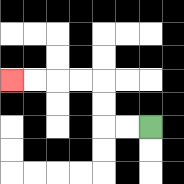{'start': '[6, 5]', 'end': '[0, 3]', 'path_directions': 'L,L,U,U,L,L,L,L', 'path_coordinates': '[[6, 5], [5, 5], [4, 5], [4, 4], [4, 3], [3, 3], [2, 3], [1, 3], [0, 3]]'}